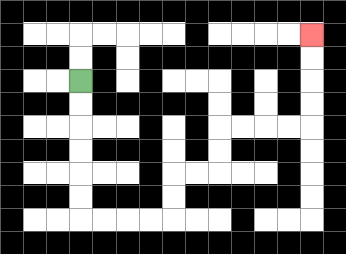{'start': '[3, 3]', 'end': '[13, 1]', 'path_directions': 'D,D,D,D,D,D,R,R,R,R,U,U,R,R,U,U,R,R,R,R,U,U,U,U', 'path_coordinates': '[[3, 3], [3, 4], [3, 5], [3, 6], [3, 7], [3, 8], [3, 9], [4, 9], [5, 9], [6, 9], [7, 9], [7, 8], [7, 7], [8, 7], [9, 7], [9, 6], [9, 5], [10, 5], [11, 5], [12, 5], [13, 5], [13, 4], [13, 3], [13, 2], [13, 1]]'}